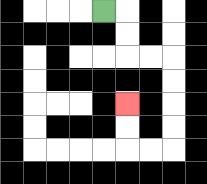{'start': '[4, 0]', 'end': '[5, 4]', 'path_directions': 'R,D,D,R,R,D,D,D,D,L,L,U,U', 'path_coordinates': '[[4, 0], [5, 0], [5, 1], [5, 2], [6, 2], [7, 2], [7, 3], [7, 4], [7, 5], [7, 6], [6, 6], [5, 6], [5, 5], [5, 4]]'}